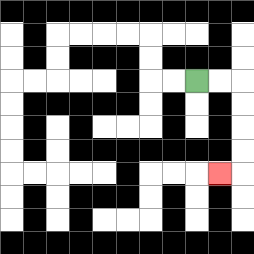{'start': '[8, 3]', 'end': '[9, 7]', 'path_directions': 'R,R,D,D,D,D,L', 'path_coordinates': '[[8, 3], [9, 3], [10, 3], [10, 4], [10, 5], [10, 6], [10, 7], [9, 7]]'}